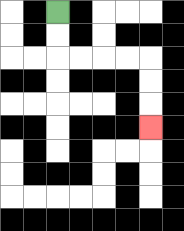{'start': '[2, 0]', 'end': '[6, 5]', 'path_directions': 'D,D,R,R,R,R,D,D,D', 'path_coordinates': '[[2, 0], [2, 1], [2, 2], [3, 2], [4, 2], [5, 2], [6, 2], [6, 3], [6, 4], [6, 5]]'}